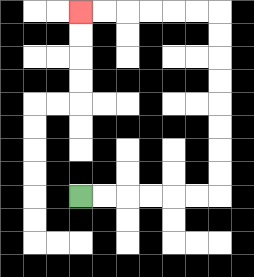{'start': '[3, 8]', 'end': '[3, 0]', 'path_directions': 'R,R,R,R,R,R,U,U,U,U,U,U,U,U,L,L,L,L,L,L', 'path_coordinates': '[[3, 8], [4, 8], [5, 8], [6, 8], [7, 8], [8, 8], [9, 8], [9, 7], [9, 6], [9, 5], [9, 4], [9, 3], [9, 2], [9, 1], [9, 0], [8, 0], [7, 0], [6, 0], [5, 0], [4, 0], [3, 0]]'}